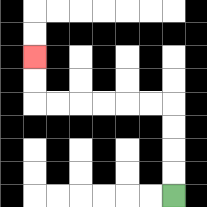{'start': '[7, 8]', 'end': '[1, 2]', 'path_directions': 'U,U,U,U,L,L,L,L,L,L,U,U', 'path_coordinates': '[[7, 8], [7, 7], [7, 6], [7, 5], [7, 4], [6, 4], [5, 4], [4, 4], [3, 4], [2, 4], [1, 4], [1, 3], [1, 2]]'}